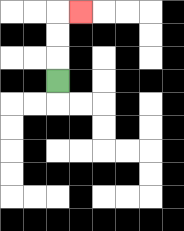{'start': '[2, 3]', 'end': '[3, 0]', 'path_directions': 'U,U,U,R', 'path_coordinates': '[[2, 3], [2, 2], [2, 1], [2, 0], [3, 0]]'}